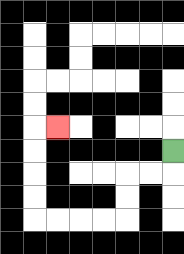{'start': '[7, 6]', 'end': '[2, 5]', 'path_directions': 'D,L,L,D,D,L,L,L,L,U,U,U,U,R', 'path_coordinates': '[[7, 6], [7, 7], [6, 7], [5, 7], [5, 8], [5, 9], [4, 9], [3, 9], [2, 9], [1, 9], [1, 8], [1, 7], [1, 6], [1, 5], [2, 5]]'}